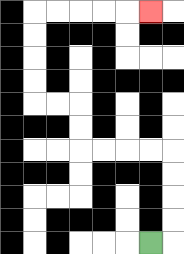{'start': '[6, 10]', 'end': '[6, 0]', 'path_directions': 'R,U,U,U,U,L,L,L,L,U,U,L,L,U,U,U,U,R,R,R,R,R', 'path_coordinates': '[[6, 10], [7, 10], [7, 9], [7, 8], [7, 7], [7, 6], [6, 6], [5, 6], [4, 6], [3, 6], [3, 5], [3, 4], [2, 4], [1, 4], [1, 3], [1, 2], [1, 1], [1, 0], [2, 0], [3, 0], [4, 0], [5, 0], [6, 0]]'}